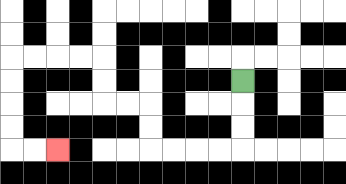{'start': '[10, 3]', 'end': '[2, 6]', 'path_directions': 'D,D,D,L,L,L,L,U,U,L,L,U,U,L,L,L,L,D,D,D,D,R,R', 'path_coordinates': '[[10, 3], [10, 4], [10, 5], [10, 6], [9, 6], [8, 6], [7, 6], [6, 6], [6, 5], [6, 4], [5, 4], [4, 4], [4, 3], [4, 2], [3, 2], [2, 2], [1, 2], [0, 2], [0, 3], [0, 4], [0, 5], [0, 6], [1, 6], [2, 6]]'}